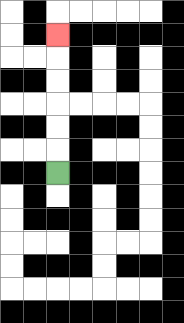{'start': '[2, 7]', 'end': '[2, 1]', 'path_directions': 'U,U,U,U,U,U', 'path_coordinates': '[[2, 7], [2, 6], [2, 5], [2, 4], [2, 3], [2, 2], [2, 1]]'}